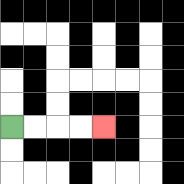{'start': '[0, 5]', 'end': '[4, 5]', 'path_directions': 'R,R,R,R', 'path_coordinates': '[[0, 5], [1, 5], [2, 5], [3, 5], [4, 5]]'}